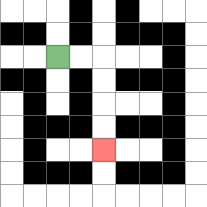{'start': '[2, 2]', 'end': '[4, 6]', 'path_directions': 'R,R,D,D,D,D', 'path_coordinates': '[[2, 2], [3, 2], [4, 2], [4, 3], [4, 4], [4, 5], [4, 6]]'}